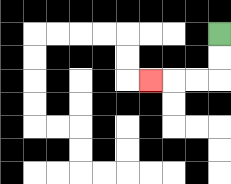{'start': '[9, 1]', 'end': '[6, 3]', 'path_directions': 'D,D,L,L,L', 'path_coordinates': '[[9, 1], [9, 2], [9, 3], [8, 3], [7, 3], [6, 3]]'}